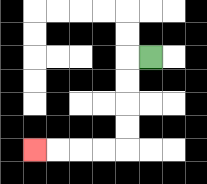{'start': '[6, 2]', 'end': '[1, 6]', 'path_directions': 'L,D,D,D,D,L,L,L,L', 'path_coordinates': '[[6, 2], [5, 2], [5, 3], [5, 4], [5, 5], [5, 6], [4, 6], [3, 6], [2, 6], [1, 6]]'}